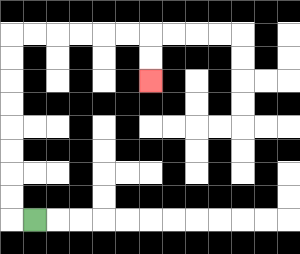{'start': '[1, 9]', 'end': '[6, 3]', 'path_directions': 'L,U,U,U,U,U,U,U,U,R,R,R,R,R,R,D,D', 'path_coordinates': '[[1, 9], [0, 9], [0, 8], [0, 7], [0, 6], [0, 5], [0, 4], [0, 3], [0, 2], [0, 1], [1, 1], [2, 1], [3, 1], [4, 1], [5, 1], [6, 1], [6, 2], [6, 3]]'}